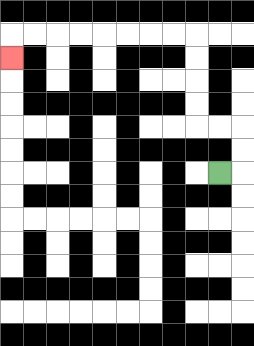{'start': '[9, 7]', 'end': '[0, 2]', 'path_directions': 'R,U,U,L,L,U,U,U,U,L,L,L,L,L,L,L,L,D', 'path_coordinates': '[[9, 7], [10, 7], [10, 6], [10, 5], [9, 5], [8, 5], [8, 4], [8, 3], [8, 2], [8, 1], [7, 1], [6, 1], [5, 1], [4, 1], [3, 1], [2, 1], [1, 1], [0, 1], [0, 2]]'}